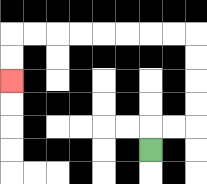{'start': '[6, 6]', 'end': '[0, 3]', 'path_directions': 'U,R,R,U,U,U,U,L,L,L,L,L,L,L,L,D,D', 'path_coordinates': '[[6, 6], [6, 5], [7, 5], [8, 5], [8, 4], [8, 3], [8, 2], [8, 1], [7, 1], [6, 1], [5, 1], [4, 1], [3, 1], [2, 1], [1, 1], [0, 1], [0, 2], [0, 3]]'}